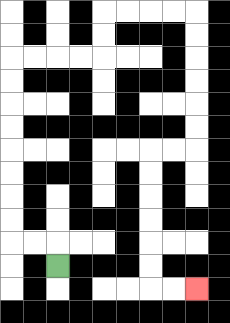{'start': '[2, 11]', 'end': '[8, 12]', 'path_directions': 'U,L,L,U,U,U,U,U,U,U,U,R,R,R,R,U,U,R,R,R,R,D,D,D,D,D,D,L,L,D,D,D,D,D,D,R,R', 'path_coordinates': '[[2, 11], [2, 10], [1, 10], [0, 10], [0, 9], [0, 8], [0, 7], [0, 6], [0, 5], [0, 4], [0, 3], [0, 2], [1, 2], [2, 2], [3, 2], [4, 2], [4, 1], [4, 0], [5, 0], [6, 0], [7, 0], [8, 0], [8, 1], [8, 2], [8, 3], [8, 4], [8, 5], [8, 6], [7, 6], [6, 6], [6, 7], [6, 8], [6, 9], [6, 10], [6, 11], [6, 12], [7, 12], [8, 12]]'}